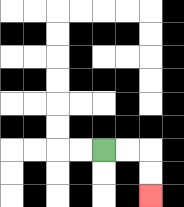{'start': '[4, 6]', 'end': '[6, 8]', 'path_directions': 'R,R,D,D', 'path_coordinates': '[[4, 6], [5, 6], [6, 6], [6, 7], [6, 8]]'}